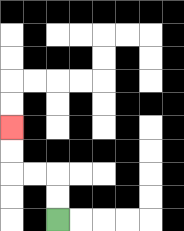{'start': '[2, 9]', 'end': '[0, 5]', 'path_directions': 'U,U,L,L,U,U', 'path_coordinates': '[[2, 9], [2, 8], [2, 7], [1, 7], [0, 7], [0, 6], [0, 5]]'}